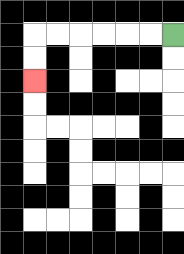{'start': '[7, 1]', 'end': '[1, 3]', 'path_directions': 'L,L,L,L,L,L,D,D', 'path_coordinates': '[[7, 1], [6, 1], [5, 1], [4, 1], [3, 1], [2, 1], [1, 1], [1, 2], [1, 3]]'}